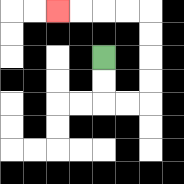{'start': '[4, 2]', 'end': '[2, 0]', 'path_directions': 'D,D,R,R,U,U,U,U,L,L,L,L', 'path_coordinates': '[[4, 2], [4, 3], [4, 4], [5, 4], [6, 4], [6, 3], [6, 2], [6, 1], [6, 0], [5, 0], [4, 0], [3, 0], [2, 0]]'}